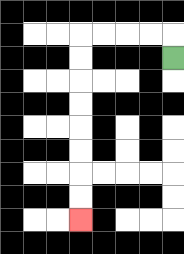{'start': '[7, 2]', 'end': '[3, 9]', 'path_directions': 'U,L,L,L,L,D,D,D,D,D,D,D,D', 'path_coordinates': '[[7, 2], [7, 1], [6, 1], [5, 1], [4, 1], [3, 1], [3, 2], [3, 3], [3, 4], [3, 5], [3, 6], [3, 7], [3, 8], [3, 9]]'}